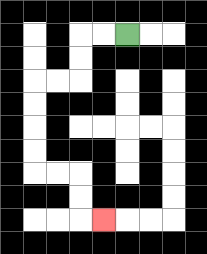{'start': '[5, 1]', 'end': '[4, 9]', 'path_directions': 'L,L,D,D,L,L,D,D,D,D,R,R,D,D,R', 'path_coordinates': '[[5, 1], [4, 1], [3, 1], [3, 2], [3, 3], [2, 3], [1, 3], [1, 4], [1, 5], [1, 6], [1, 7], [2, 7], [3, 7], [3, 8], [3, 9], [4, 9]]'}